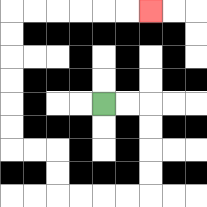{'start': '[4, 4]', 'end': '[6, 0]', 'path_directions': 'R,R,D,D,D,D,L,L,L,L,U,U,L,L,U,U,U,U,U,U,R,R,R,R,R,R', 'path_coordinates': '[[4, 4], [5, 4], [6, 4], [6, 5], [6, 6], [6, 7], [6, 8], [5, 8], [4, 8], [3, 8], [2, 8], [2, 7], [2, 6], [1, 6], [0, 6], [0, 5], [0, 4], [0, 3], [0, 2], [0, 1], [0, 0], [1, 0], [2, 0], [3, 0], [4, 0], [5, 0], [6, 0]]'}